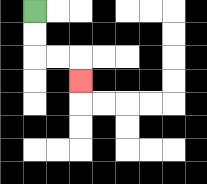{'start': '[1, 0]', 'end': '[3, 3]', 'path_directions': 'D,D,R,R,D', 'path_coordinates': '[[1, 0], [1, 1], [1, 2], [2, 2], [3, 2], [3, 3]]'}